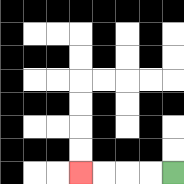{'start': '[7, 7]', 'end': '[3, 7]', 'path_directions': 'L,L,L,L', 'path_coordinates': '[[7, 7], [6, 7], [5, 7], [4, 7], [3, 7]]'}